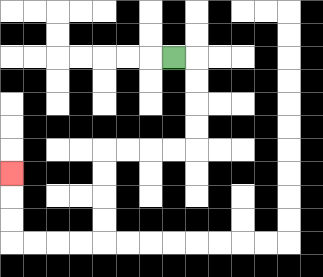{'start': '[7, 2]', 'end': '[0, 7]', 'path_directions': 'R,D,D,D,D,L,L,L,L,D,D,D,D,L,L,L,L,U,U,U', 'path_coordinates': '[[7, 2], [8, 2], [8, 3], [8, 4], [8, 5], [8, 6], [7, 6], [6, 6], [5, 6], [4, 6], [4, 7], [4, 8], [4, 9], [4, 10], [3, 10], [2, 10], [1, 10], [0, 10], [0, 9], [0, 8], [0, 7]]'}